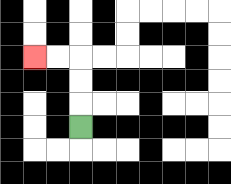{'start': '[3, 5]', 'end': '[1, 2]', 'path_directions': 'U,U,U,L,L', 'path_coordinates': '[[3, 5], [3, 4], [3, 3], [3, 2], [2, 2], [1, 2]]'}